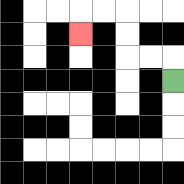{'start': '[7, 3]', 'end': '[3, 1]', 'path_directions': 'U,L,L,U,U,L,L,D', 'path_coordinates': '[[7, 3], [7, 2], [6, 2], [5, 2], [5, 1], [5, 0], [4, 0], [3, 0], [3, 1]]'}